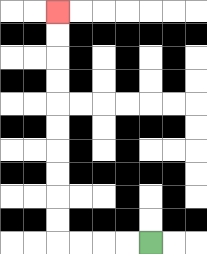{'start': '[6, 10]', 'end': '[2, 0]', 'path_directions': 'L,L,L,L,U,U,U,U,U,U,U,U,U,U', 'path_coordinates': '[[6, 10], [5, 10], [4, 10], [3, 10], [2, 10], [2, 9], [2, 8], [2, 7], [2, 6], [2, 5], [2, 4], [2, 3], [2, 2], [2, 1], [2, 0]]'}